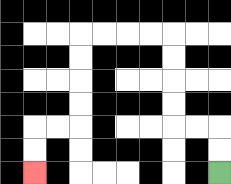{'start': '[9, 7]', 'end': '[1, 7]', 'path_directions': 'U,U,L,L,U,U,U,U,L,L,L,L,D,D,D,D,L,L,D,D', 'path_coordinates': '[[9, 7], [9, 6], [9, 5], [8, 5], [7, 5], [7, 4], [7, 3], [7, 2], [7, 1], [6, 1], [5, 1], [4, 1], [3, 1], [3, 2], [3, 3], [3, 4], [3, 5], [2, 5], [1, 5], [1, 6], [1, 7]]'}